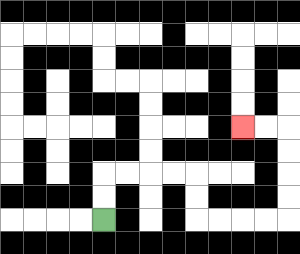{'start': '[4, 9]', 'end': '[10, 5]', 'path_directions': 'U,U,R,R,R,R,D,D,R,R,R,R,U,U,U,U,L,L', 'path_coordinates': '[[4, 9], [4, 8], [4, 7], [5, 7], [6, 7], [7, 7], [8, 7], [8, 8], [8, 9], [9, 9], [10, 9], [11, 9], [12, 9], [12, 8], [12, 7], [12, 6], [12, 5], [11, 5], [10, 5]]'}